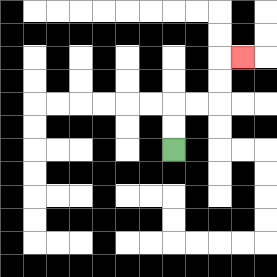{'start': '[7, 6]', 'end': '[10, 2]', 'path_directions': 'U,U,R,R,U,U,R', 'path_coordinates': '[[7, 6], [7, 5], [7, 4], [8, 4], [9, 4], [9, 3], [9, 2], [10, 2]]'}